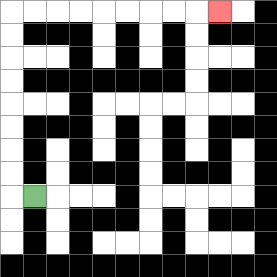{'start': '[1, 8]', 'end': '[9, 0]', 'path_directions': 'L,U,U,U,U,U,U,U,U,R,R,R,R,R,R,R,R,R', 'path_coordinates': '[[1, 8], [0, 8], [0, 7], [0, 6], [0, 5], [0, 4], [0, 3], [0, 2], [0, 1], [0, 0], [1, 0], [2, 0], [3, 0], [4, 0], [5, 0], [6, 0], [7, 0], [8, 0], [9, 0]]'}